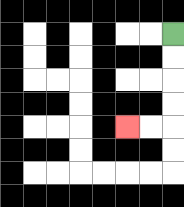{'start': '[7, 1]', 'end': '[5, 5]', 'path_directions': 'D,D,D,D,L,L', 'path_coordinates': '[[7, 1], [7, 2], [7, 3], [7, 4], [7, 5], [6, 5], [5, 5]]'}